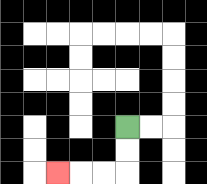{'start': '[5, 5]', 'end': '[2, 7]', 'path_directions': 'D,D,L,L,L', 'path_coordinates': '[[5, 5], [5, 6], [5, 7], [4, 7], [3, 7], [2, 7]]'}